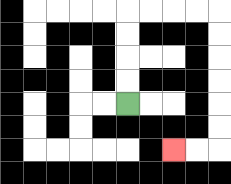{'start': '[5, 4]', 'end': '[7, 6]', 'path_directions': 'U,U,U,U,R,R,R,R,D,D,D,D,D,D,L,L', 'path_coordinates': '[[5, 4], [5, 3], [5, 2], [5, 1], [5, 0], [6, 0], [7, 0], [8, 0], [9, 0], [9, 1], [9, 2], [9, 3], [9, 4], [9, 5], [9, 6], [8, 6], [7, 6]]'}